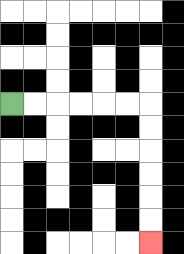{'start': '[0, 4]', 'end': '[6, 10]', 'path_directions': 'R,R,R,R,R,R,D,D,D,D,D,D', 'path_coordinates': '[[0, 4], [1, 4], [2, 4], [3, 4], [4, 4], [5, 4], [6, 4], [6, 5], [6, 6], [6, 7], [6, 8], [6, 9], [6, 10]]'}